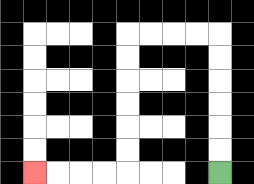{'start': '[9, 7]', 'end': '[1, 7]', 'path_directions': 'U,U,U,U,U,U,L,L,L,L,D,D,D,D,D,D,L,L,L,L', 'path_coordinates': '[[9, 7], [9, 6], [9, 5], [9, 4], [9, 3], [9, 2], [9, 1], [8, 1], [7, 1], [6, 1], [5, 1], [5, 2], [5, 3], [5, 4], [5, 5], [5, 6], [5, 7], [4, 7], [3, 7], [2, 7], [1, 7]]'}